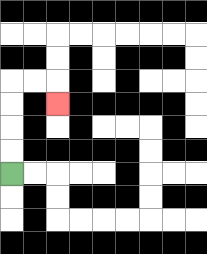{'start': '[0, 7]', 'end': '[2, 4]', 'path_directions': 'U,U,U,U,R,R,D', 'path_coordinates': '[[0, 7], [0, 6], [0, 5], [0, 4], [0, 3], [1, 3], [2, 3], [2, 4]]'}